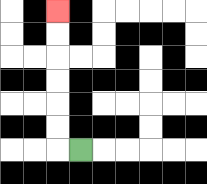{'start': '[3, 6]', 'end': '[2, 0]', 'path_directions': 'L,U,U,U,U,U,U', 'path_coordinates': '[[3, 6], [2, 6], [2, 5], [2, 4], [2, 3], [2, 2], [2, 1], [2, 0]]'}